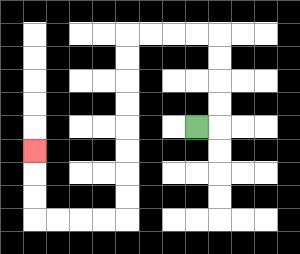{'start': '[8, 5]', 'end': '[1, 6]', 'path_directions': 'R,U,U,U,U,L,L,L,L,D,D,D,D,D,D,D,D,L,L,L,L,U,U,U', 'path_coordinates': '[[8, 5], [9, 5], [9, 4], [9, 3], [9, 2], [9, 1], [8, 1], [7, 1], [6, 1], [5, 1], [5, 2], [5, 3], [5, 4], [5, 5], [5, 6], [5, 7], [5, 8], [5, 9], [4, 9], [3, 9], [2, 9], [1, 9], [1, 8], [1, 7], [1, 6]]'}